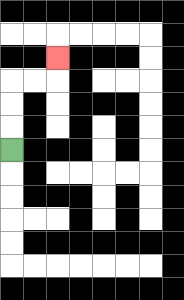{'start': '[0, 6]', 'end': '[2, 2]', 'path_directions': 'U,U,U,R,R,U', 'path_coordinates': '[[0, 6], [0, 5], [0, 4], [0, 3], [1, 3], [2, 3], [2, 2]]'}